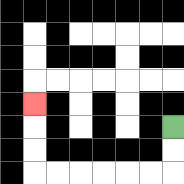{'start': '[7, 5]', 'end': '[1, 4]', 'path_directions': 'D,D,L,L,L,L,L,L,U,U,U', 'path_coordinates': '[[7, 5], [7, 6], [7, 7], [6, 7], [5, 7], [4, 7], [3, 7], [2, 7], [1, 7], [1, 6], [1, 5], [1, 4]]'}